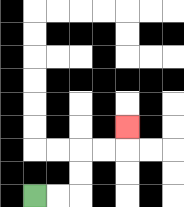{'start': '[1, 8]', 'end': '[5, 5]', 'path_directions': 'R,R,U,U,R,R,U', 'path_coordinates': '[[1, 8], [2, 8], [3, 8], [3, 7], [3, 6], [4, 6], [5, 6], [5, 5]]'}